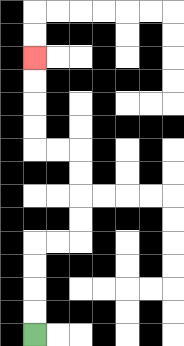{'start': '[1, 14]', 'end': '[1, 2]', 'path_directions': 'U,U,U,U,R,R,U,U,U,U,L,L,U,U,U,U', 'path_coordinates': '[[1, 14], [1, 13], [1, 12], [1, 11], [1, 10], [2, 10], [3, 10], [3, 9], [3, 8], [3, 7], [3, 6], [2, 6], [1, 6], [1, 5], [1, 4], [1, 3], [1, 2]]'}